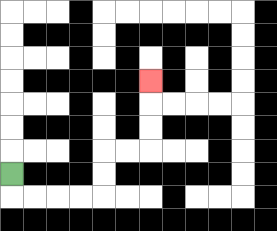{'start': '[0, 7]', 'end': '[6, 3]', 'path_directions': 'D,R,R,R,R,U,U,R,R,U,U,U', 'path_coordinates': '[[0, 7], [0, 8], [1, 8], [2, 8], [3, 8], [4, 8], [4, 7], [4, 6], [5, 6], [6, 6], [6, 5], [6, 4], [6, 3]]'}